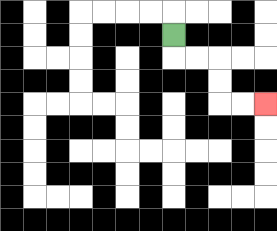{'start': '[7, 1]', 'end': '[11, 4]', 'path_directions': 'D,R,R,D,D,R,R', 'path_coordinates': '[[7, 1], [7, 2], [8, 2], [9, 2], [9, 3], [9, 4], [10, 4], [11, 4]]'}